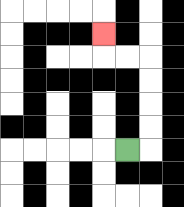{'start': '[5, 6]', 'end': '[4, 1]', 'path_directions': 'R,U,U,U,U,L,L,U', 'path_coordinates': '[[5, 6], [6, 6], [6, 5], [6, 4], [6, 3], [6, 2], [5, 2], [4, 2], [4, 1]]'}